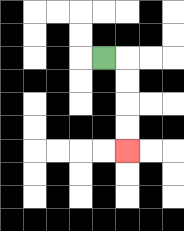{'start': '[4, 2]', 'end': '[5, 6]', 'path_directions': 'R,D,D,D,D', 'path_coordinates': '[[4, 2], [5, 2], [5, 3], [5, 4], [5, 5], [5, 6]]'}